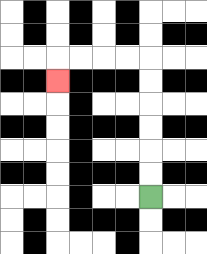{'start': '[6, 8]', 'end': '[2, 3]', 'path_directions': 'U,U,U,U,U,U,L,L,L,L,D', 'path_coordinates': '[[6, 8], [6, 7], [6, 6], [6, 5], [6, 4], [6, 3], [6, 2], [5, 2], [4, 2], [3, 2], [2, 2], [2, 3]]'}